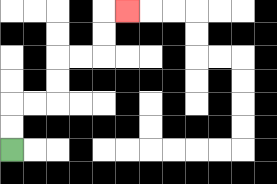{'start': '[0, 6]', 'end': '[5, 0]', 'path_directions': 'U,U,R,R,U,U,R,R,U,U,R', 'path_coordinates': '[[0, 6], [0, 5], [0, 4], [1, 4], [2, 4], [2, 3], [2, 2], [3, 2], [4, 2], [4, 1], [4, 0], [5, 0]]'}